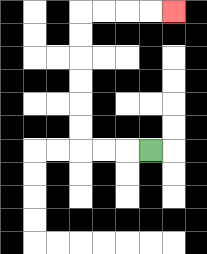{'start': '[6, 6]', 'end': '[7, 0]', 'path_directions': 'L,L,L,U,U,U,U,U,U,R,R,R,R', 'path_coordinates': '[[6, 6], [5, 6], [4, 6], [3, 6], [3, 5], [3, 4], [3, 3], [3, 2], [3, 1], [3, 0], [4, 0], [5, 0], [6, 0], [7, 0]]'}